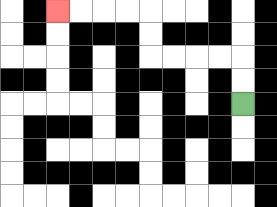{'start': '[10, 4]', 'end': '[2, 0]', 'path_directions': 'U,U,L,L,L,L,U,U,L,L,L,L', 'path_coordinates': '[[10, 4], [10, 3], [10, 2], [9, 2], [8, 2], [7, 2], [6, 2], [6, 1], [6, 0], [5, 0], [4, 0], [3, 0], [2, 0]]'}